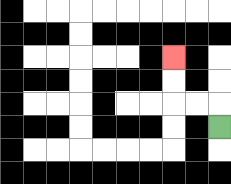{'start': '[9, 5]', 'end': '[7, 2]', 'path_directions': 'U,L,L,U,U', 'path_coordinates': '[[9, 5], [9, 4], [8, 4], [7, 4], [7, 3], [7, 2]]'}